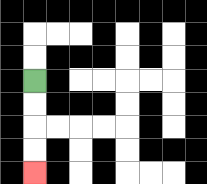{'start': '[1, 3]', 'end': '[1, 7]', 'path_directions': 'D,D,D,D', 'path_coordinates': '[[1, 3], [1, 4], [1, 5], [1, 6], [1, 7]]'}